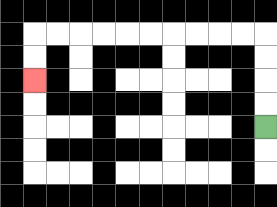{'start': '[11, 5]', 'end': '[1, 3]', 'path_directions': 'U,U,U,U,L,L,L,L,L,L,L,L,L,L,D,D', 'path_coordinates': '[[11, 5], [11, 4], [11, 3], [11, 2], [11, 1], [10, 1], [9, 1], [8, 1], [7, 1], [6, 1], [5, 1], [4, 1], [3, 1], [2, 1], [1, 1], [1, 2], [1, 3]]'}